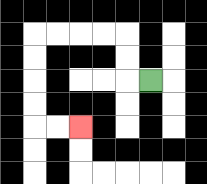{'start': '[6, 3]', 'end': '[3, 5]', 'path_directions': 'L,U,U,L,L,L,L,D,D,D,D,R,R', 'path_coordinates': '[[6, 3], [5, 3], [5, 2], [5, 1], [4, 1], [3, 1], [2, 1], [1, 1], [1, 2], [1, 3], [1, 4], [1, 5], [2, 5], [3, 5]]'}